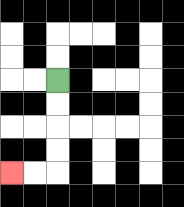{'start': '[2, 3]', 'end': '[0, 7]', 'path_directions': 'D,D,D,D,L,L', 'path_coordinates': '[[2, 3], [2, 4], [2, 5], [2, 6], [2, 7], [1, 7], [0, 7]]'}